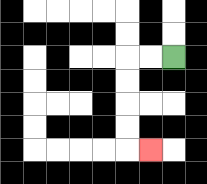{'start': '[7, 2]', 'end': '[6, 6]', 'path_directions': 'L,L,D,D,D,D,R', 'path_coordinates': '[[7, 2], [6, 2], [5, 2], [5, 3], [5, 4], [5, 5], [5, 6], [6, 6]]'}